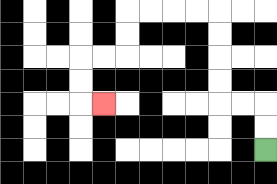{'start': '[11, 6]', 'end': '[4, 4]', 'path_directions': 'U,U,L,L,U,U,U,U,L,L,L,L,D,D,L,L,D,D,R', 'path_coordinates': '[[11, 6], [11, 5], [11, 4], [10, 4], [9, 4], [9, 3], [9, 2], [9, 1], [9, 0], [8, 0], [7, 0], [6, 0], [5, 0], [5, 1], [5, 2], [4, 2], [3, 2], [3, 3], [3, 4], [4, 4]]'}